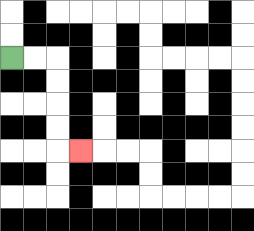{'start': '[0, 2]', 'end': '[3, 6]', 'path_directions': 'R,R,D,D,D,D,R', 'path_coordinates': '[[0, 2], [1, 2], [2, 2], [2, 3], [2, 4], [2, 5], [2, 6], [3, 6]]'}